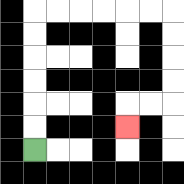{'start': '[1, 6]', 'end': '[5, 5]', 'path_directions': 'U,U,U,U,U,U,R,R,R,R,R,R,D,D,D,D,L,L,D', 'path_coordinates': '[[1, 6], [1, 5], [1, 4], [1, 3], [1, 2], [1, 1], [1, 0], [2, 0], [3, 0], [4, 0], [5, 0], [6, 0], [7, 0], [7, 1], [7, 2], [7, 3], [7, 4], [6, 4], [5, 4], [5, 5]]'}